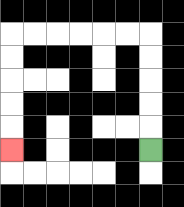{'start': '[6, 6]', 'end': '[0, 6]', 'path_directions': 'U,U,U,U,U,L,L,L,L,L,L,D,D,D,D,D', 'path_coordinates': '[[6, 6], [6, 5], [6, 4], [6, 3], [6, 2], [6, 1], [5, 1], [4, 1], [3, 1], [2, 1], [1, 1], [0, 1], [0, 2], [0, 3], [0, 4], [0, 5], [0, 6]]'}